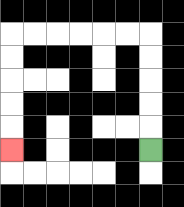{'start': '[6, 6]', 'end': '[0, 6]', 'path_directions': 'U,U,U,U,U,L,L,L,L,L,L,D,D,D,D,D', 'path_coordinates': '[[6, 6], [6, 5], [6, 4], [6, 3], [6, 2], [6, 1], [5, 1], [4, 1], [3, 1], [2, 1], [1, 1], [0, 1], [0, 2], [0, 3], [0, 4], [0, 5], [0, 6]]'}